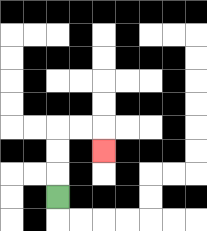{'start': '[2, 8]', 'end': '[4, 6]', 'path_directions': 'U,U,U,R,R,D', 'path_coordinates': '[[2, 8], [2, 7], [2, 6], [2, 5], [3, 5], [4, 5], [4, 6]]'}